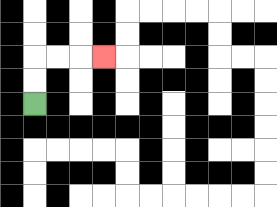{'start': '[1, 4]', 'end': '[4, 2]', 'path_directions': 'U,U,R,R,R', 'path_coordinates': '[[1, 4], [1, 3], [1, 2], [2, 2], [3, 2], [4, 2]]'}